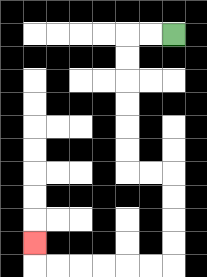{'start': '[7, 1]', 'end': '[1, 10]', 'path_directions': 'L,L,D,D,D,D,D,D,R,R,D,D,D,D,L,L,L,L,L,L,U', 'path_coordinates': '[[7, 1], [6, 1], [5, 1], [5, 2], [5, 3], [5, 4], [5, 5], [5, 6], [5, 7], [6, 7], [7, 7], [7, 8], [7, 9], [7, 10], [7, 11], [6, 11], [5, 11], [4, 11], [3, 11], [2, 11], [1, 11], [1, 10]]'}